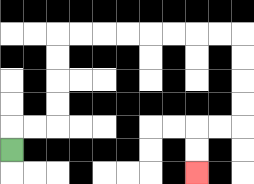{'start': '[0, 6]', 'end': '[8, 7]', 'path_directions': 'U,R,R,U,U,U,U,R,R,R,R,R,R,R,R,D,D,D,D,L,L,D,D', 'path_coordinates': '[[0, 6], [0, 5], [1, 5], [2, 5], [2, 4], [2, 3], [2, 2], [2, 1], [3, 1], [4, 1], [5, 1], [6, 1], [7, 1], [8, 1], [9, 1], [10, 1], [10, 2], [10, 3], [10, 4], [10, 5], [9, 5], [8, 5], [8, 6], [8, 7]]'}